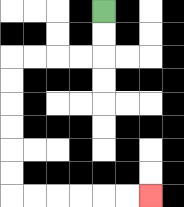{'start': '[4, 0]', 'end': '[6, 8]', 'path_directions': 'D,D,L,L,L,L,D,D,D,D,D,D,R,R,R,R,R,R', 'path_coordinates': '[[4, 0], [4, 1], [4, 2], [3, 2], [2, 2], [1, 2], [0, 2], [0, 3], [0, 4], [0, 5], [0, 6], [0, 7], [0, 8], [1, 8], [2, 8], [3, 8], [4, 8], [5, 8], [6, 8]]'}